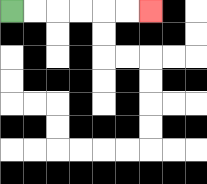{'start': '[0, 0]', 'end': '[6, 0]', 'path_directions': 'R,R,R,R,R,R', 'path_coordinates': '[[0, 0], [1, 0], [2, 0], [3, 0], [4, 0], [5, 0], [6, 0]]'}